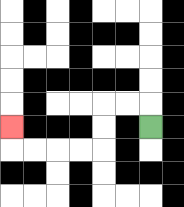{'start': '[6, 5]', 'end': '[0, 5]', 'path_directions': 'U,L,L,D,D,L,L,L,L,U', 'path_coordinates': '[[6, 5], [6, 4], [5, 4], [4, 4], [4, 5], [4, 6], [3, 6], [2, 6], [1, 6], [0, 6], [0, 5]]'}